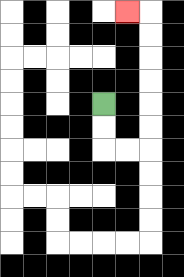{'start': '[4, 4]', 'end': '[5, 0]', 'path_directions': 'D,D,R,R,U,U,U,U,U,U,L', 'path_coordinates': '[[4, 4], [4, 5], [4, 6], [5, 6], [6, 6], [6, 5], [6, 4], [6, 3], [6, 2], [6, 1], [6, 0], [5, 0]]'}